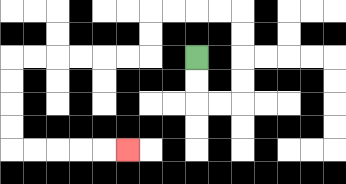{'start': '[8, 2]', 'end': '[5, 6]', 'path_directions': 'D,D,R,R,U,U,U,U,L,L,L,L,D,D,L,L,L,L,L,L,D,D,D,D,R,R,R,R,R', 'path_coordinates': '[[8, 2], [8, 3], [8, 4], [9, 4], [10, 4], [10, 3], [10, 2], [10, 1], [10, 0], [9, 0], [8, 0], [7, 0], [6, 0], [6, 1], [6, 2], [5, 2], [4, 2], [3, 2], [2, 2], [1, 2], [0, 2], [0, 3], [0, 4], [0, 5], [0, 6], [1, 6], [2, 6], [3, 6], [4, 6], [5, 6]]'}